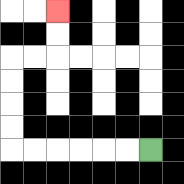{'start': '[6, 6]', 'end': '[2, 0]', 'path_directions': 'L,L,L,L,L,L,U,U,U,U,R,R,U,U', 'path_coordinates': '[[6, 6], [5, 6], [4, 6], [3, 6], [2, 6], [1, 6], [0, 6], [0, 5], [0, 4], [0, 3], [0, 2], [1, 2], [2, 2], [2, 1], [2, 0]]'}